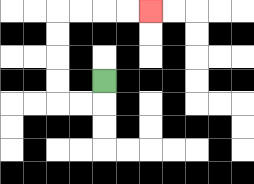{'start': '[4, 3]', 'end': '[6, 0]', 'path_directions': 'D,L,L,U,U,U,U,R,R,R,R', 'path_coordinates': '[[4, 3], [4, 4], [3, 4], [2, 4], [2, 3], [2, 2], [2, 1], [2, 0], [3, 0], [4, 0], [5, 0], [6, 0]]'}